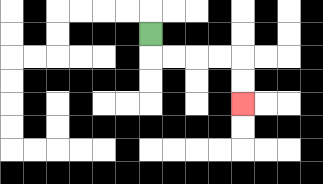{'start': '[6, 1]', 'end': '[10, 4]', 'path_directions': 'D,R,R,R,R,D,D', 'path_coordinates': '[[6, 1], [6, 2], [7, 2], [8, 2], [9, 2], [10, 2], [10, 3], [10, 4]]'}